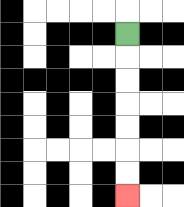{'start': '[5, 1]', 'end': '[5, 8]', 'path_directions': 'D,D,D,D,D,D,D', 'path_coordinates': '[[5, 1], [5, 2], [5, 3], [5, 4], [5, 5], [5, 6], [5, 7], [5, 8]]'}